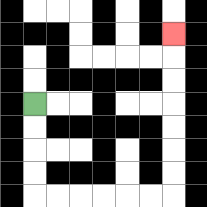{'start': '[1, 4]', 'end': '[7, 1]', 'path_directions': 'D,D,D,D,R,R,R,R,R,R,U,U,U,U,U,U,U', 'path_coordinates': '[[1, 4], [1, 5], [1, 6], [1, 7], [1, 8], [2, 8], [3, 8], [4, 8], [5, 8], [6, 8], [7, 8], [7, 7], [7, 6], [7, 5], [7, 4], [7, 3], [7, 2], [7, 1]]'}